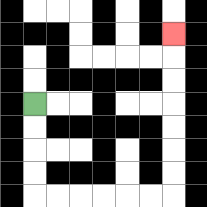{'start': '[1, 4]', 'end': '[7, 1]', 'path_directions': 'D,D,D,D,R,R,R,R,R,R,U,U,U,U,U,U,U', 'path_coordinates': '[[1, 4], [1, 5], [1, 6], [1, 7], [1, 8], [2, 8], [3, 8], [4, 8], [5, 8], [6, 8], [7, 8], [7, 7], [7, 6], [7, 5], [7, 4], [7, 3], [7, 2], [7, 1]]'}